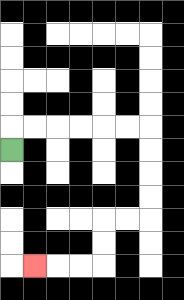{'start': '[0, 6]', 'end': '[1, 11]', 'path_directions': 'U,R,R,R,R,R,R,D,D,D,D,L,L,D,D,L,L,L', 'path_coordinates': '[[0, 6], [0, 5], [1, 5], [2, 5], [3, 5], [4, 5], [5, 5], [6, 5], [6, 6], [6, 7], [6, 8], [6, 9], [5, 9], [4, 9], [4, 10], [4, 11], [3, 11], [2, 11], [1, 11]]'}